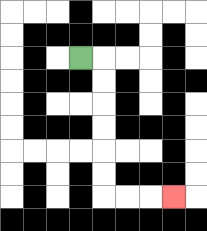{'start': '[3, 2]', 'end': '[7, 8]', 'path_directions': 'R,D,D,D,D,D,D,R,R,R', 'path_coordinates': '[[3, 2], [4, 2], [4, 3], [4, 4], [4, 5], [4, 6], [4, 7], [4, 8], [5, 8], [6, 8], [7, 8]]'}